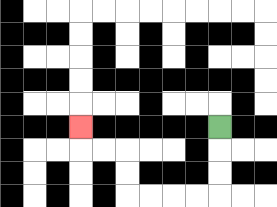{'start': '[9, 5]', 'end': '[3, 5]', 'path_directions': 'D,D,D,L,L,L,L,U,U,L,L,U', 'path_coordinates': '[[9, 5], [9, 6], [9, 7], [9, 8], [8, 8], [7, 8], [6, 8], [5, 8], [5, 7], [5, 6], [4, 6], [3, 6], [3, 5]]'}